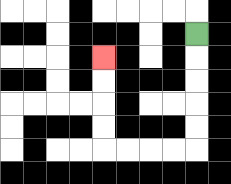{'start': '[8, 1]', 'end': '[4, 2]', 'path_directions': 'D,D,D,D,D,L,L,L,L,U,U,U,U', 'path_coordinates': '[[8, 1], [8, 2], [8, 3], [8, 4], [8, 5], [8, 6], [7, 6], [6, 6], [5, 6], [4, 6], [4, 5], [4, 4], [4, 3], [4, 2]]'}